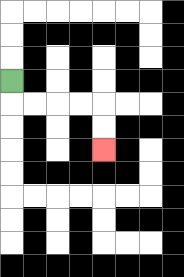{'start': '[0, 3]', 'end': '[4, 6]', 'path_directions': 'D,R,R,R,R,D,D', 'path_coordinates': '[[0, 3], [0, 4], [1, 4], [2, 4], [3, 4], [4, 4], [4, 5], [4, 6]]'}